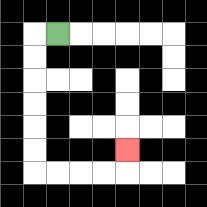{'start': '[2, 1]', 'end': '[5, 6]', 'path_directions': 'L,D,D,D,D,D,D,R,R,R,R,U', 'path_coordinates': '[[2, 1], [1, 1], [1, 2], [1, 3], [1, 4], [1, 5], [1, 6], [1, 7], [2, 7], [3, 7], [4, 7], [5, 7], [5, 6]]'}